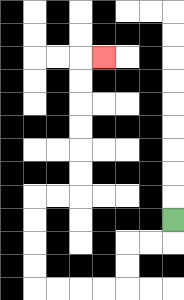{'start': '[7, 9]', 'end': '[4, 2]', 'path_directions': 'D,L,L,D,D,L,L,L,L,U,U,U,U,R,R,U,U,U,U,U,U,R', 'path_coordinates': '[[7, 9], [7, 10], [6, 10], [5, 10], [5, 11], [5, 12], [4, 12], [3, 12], [2, 12], [1, 12], [1, 11], [1, 10], [1, 9], [1, 8], [2, 8], [3, 8], [3, 7], [3, 6], [3, 5], [3, 4], [3, 3], [3, 2], [4, 2]]'}